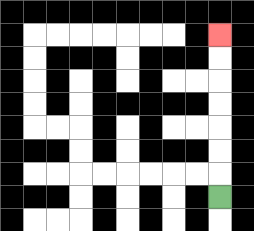{'start': '[9, 8]', 'end': '[9, 1]', 'path_directions': 'U,U,U,U,U,U,U', 'path_coordinates': '[[9, 8], [9, 7], [9, 6], [9, 5], [9, 4], [9, 3], [9, 2], [9, 1]]'}